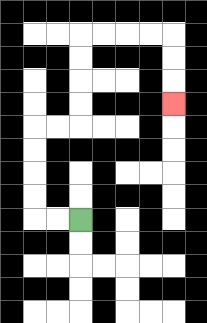{'start': '[3, 9]', 'end': '[7, 4]', 'path_directions': 'L,L,U,U,U,U,R,R,U,U,U,U,R,R,R,R,D,D,D', 'path_coordinates': '[[3, 9], [2, 9], [1, 9], [1, 8], [1, 7], [1, 6], [1, 5], [2, 5], [3, 5], [3, 4], [3, 3], [3, 2], [3, 1], [4, 1], [5, 1], [6, 1], [7, 1], [7, 2], [7, 3], [7, 4]]'}